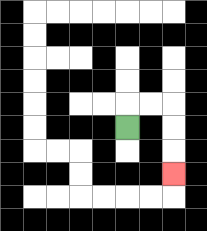{'start': '[5, 5]', 'end': '[7, 7]', 'path_directions': 'U,R,R,D,D,D', 'path_coordinates': '[[5, 5], [5, 4], [6, 4], [7, 4], [7, 5], [7, 6], [7, 7]]'}